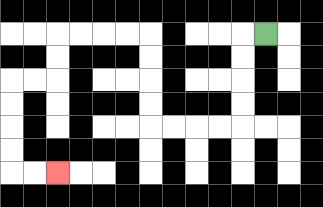{'start': '[11, 1]', 'end': '[2, 7]', 'path_directions': 'L,D,D,D,D,L,L,L,L,U,U,U,U,L,L,L,L,D,D,L,L,D,D,D,D,R,R', 'path_coordinates': '[[11, 1], [10, 1], [10, 2], [10, 3], [10, 4], [10, 5], [9, 5], [8, 5], [7, 5], [6, 5], [6, 4], [6, 3], [6, 2], [6, 1], [5, 1], [4, 1], [3, 1], [2, 1], [2, 2], [2, 3], [1, 3], [0, 3], [0, 4], [0, 5], [0, 6], [0, 7], [1, 7], [2, 7]]'}